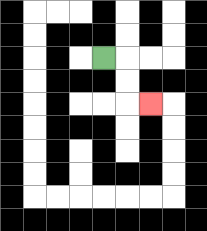{'start': '[4, 2]', 'end': '[6, 4]', 'path_directions': 'R,D,D,R', 'path_coordinates': '[[4, 2], [5, 2], [5, 3], [5, 4], [6, 4]]'}